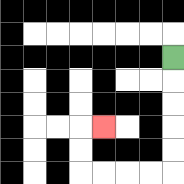{'start': '[7, 2]', 'end': '[4, 5]', 'path_directions': 'D,D,D,D,D,L,L,L,L,U,U,R', 'path_coordinates': '[[7, 2], [7, 3], [7, 4], [7, 5], [7, 6], [7, 7], [6, 7], [5, 7], [4, 7], [3, 7], [3, 6], [3, 5], [4, 5]]'}